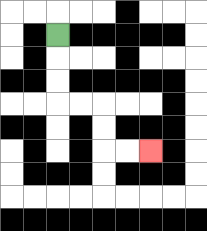{'start': '[2, 1]', 'end': '[6, 6]', 'path_directions': 'D,D,D,R,R,D,D,R,R', 'path_coordinates': '[[2, 1], [2, 2], [2, 3], [2, 4], [3, 4], [4, 4], [4, 5], [4, 6], [5, 6], [6, 6]]'}